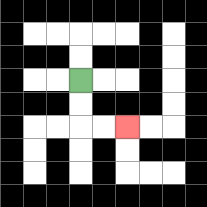{'start': '[3, 3]', 'end': '[5, 5]', 'path_directions': 'D,D,R,R', 'path_coordinates': '[[3, 3], [3, 4], [3, 5], [4, 5], [5, 5]]'}